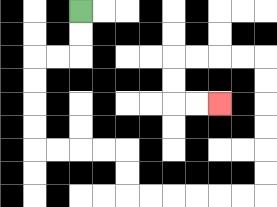{'start': '[3, 0]', 'end': '[9, 4]', 'path_directions': 'D,D,L,L,D,D,D,D,R,R,R,R,D,D,R,R,R,R,R,R,U,U,U,U,U,U,L,L,L,L,D,D,R,R', 'path_coordinates': '[[3, 0], [3, 1], [3, 2], [2, 2], [1, 2], [1, 3], [1, 4], [1, 5], [1, 6], [2, 6], [3, 6], [4, 6], [5, 6], [5, 7], [5, 8], [6, 8], [7, 8], [8, 8], [9, 8], [10, 8], [11, 8], [11, 7], [11, 6], [11, 5], [11, 4], [11, 3], [11, 2], [10, 2], [9, 2], [8, 2], [7, 2], [7, 3], [7, 4], [8, 4], [9, 4]]'}